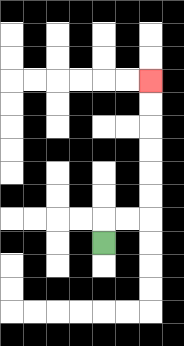{'start': '[4, 10]', 'end': '[6, 3]', 'path_directions': 'U,R,R,U,U,U,U,U,U', 'path_coordinates': '[[4, 10], [4, 9], [5, 9], [6, 9], [6, 8], [6, 7], [6, 6], [6, 5], [6, 4], [6, 3]]'}